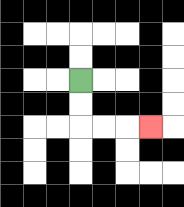{'start': '[3, 3]', 'end': '[6, 5]', 'path_directions': 'D,D,R,R,R', 'path_coordinates': '[[3, 3], [3, 4], [3, 5], [4, 5], [5, 5], [6, 5]]'}